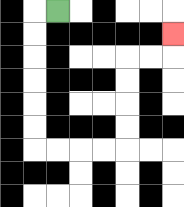{'start': '[2, 0]', 'end': '[7, 1]', 'path_directions': 'L,D,D,D,D,D,D,R,R,R,R,U,U,U,U,R,R,U', 'path_coordinates': '[[2, 0], [1, 0], [1, 1], [1, 2], [1, 3], [1, 4], [1, 5], [1, 6], [2, 6], [3, 6], [4, 6], [5, 6], [5, 5], [5, 4], [5, 3], [5, 2], [6, 2], [7, 2], [7, 1]]'}